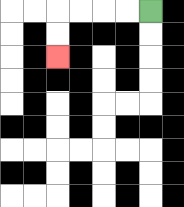{'start': '[6, 0]', 'end': '[2, 2]', 'path_directions': 'L,L,L,L,D,D', 'path_coordinates': '[[6, 0], [5, 0], [4, 0], [3, 0], [2, 0], [2, 1], [2, 2]]'}